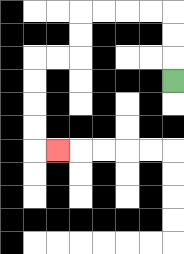{'start': '[7, 3]', 'end': '[2, 6]', 'path_directions': 'U,U,U,L,L,L,L,D,D,L,L,D,D,D,D,R', 'path_coordinates': '[[7, 3], [7, 2], [7, 1], [7, 0], [6, 0], [5, 0], [4, 0], [3, 0], [3, 1], [3, 2], [2, 2], [1, 2], [1, 3], [1, 4], [1, 5], [1, 6], [2, 6]]'}